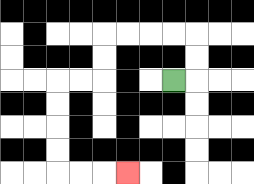{'start': '[7, 3]', 'end': '[5, 7]', 'path_directions': 'R,U,U,L,L,L,L,D,D,L,L,D,D,D,D,R,R,R', 'path_coordinates': '[[7, 3], [8, 3], [8, 2], [8, 1], [7, 1], [6, 1], [5, 1], [4, 1], [4, 2], [4, 3], [3, 3], [2, 3], [2, 4], [2, 5], [2, 6], [2, 7], [3, 7], [4, 7], [5, 7]]'}